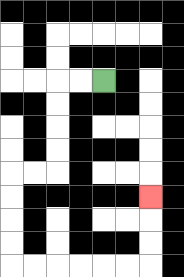{'start': '[4, 3]', 'end': '[6, 8]', 'path_directions': 'L,L,D,D,D,D,L,L,D,D,D,D,R,R,R,R,R,R,U,U,U', 'path_coordinates': '[[4, 3], [3, 3], [2, 3], [2, 4], [2, 5], [2, 6], [2, 7], [1, 7], [0, 7], [0, 8], [0, 9], [0, 10], [0, 11], [1, 11], [2, 11], [3, 11], [4, 11], [5, 11], [6, 11], [6, 10], [6, 9], [6, 8]]'}